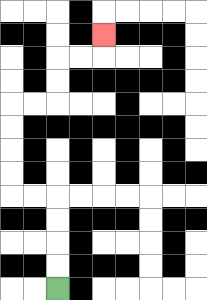{'start': '[2, 12]', 'end': '[4, 1]', 'path_directions': 'U,U,U,U,L,L,U,U,U,U,R,R,U,U,R,R,U', 'path_coordinates': '[[2, 12], [2, 11], [2, 10], [2, 9], [2, 8], [1, 8], [0, 8], [0, 7], [0, 6], [0, 5], [0, 4], [1, 4], [2, 4], [2, 3], [2, 2], [3, 2], [4, 2], [4, 1]]'}